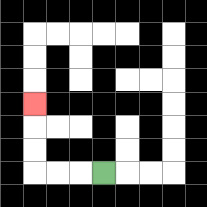{'start': '[4, 7]', 'end': '[1, 4]', 'path_directions': 'L,L,L,U,U,U', 'path_coordinates': '[[4, 7], [3, 7], [2, 7], [1, 7], [1, 6], [1, 5], [1, 4]]'}